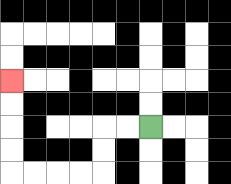{'start': '[6, 5]', 'end': '[0, 3]', 'path_directions': 'L,L,D,D,L,L,L,L,U,U,U,U', 'path_coordinates': '[[6, 5], [5, 5], [4, 5], [4, 6], [4, 7], [3, 7], [2, 7], [1, 7], [0, 7], [0, 6], [0, 5], [0, 4], [0, 3]]'}